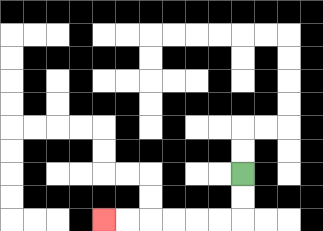{'start': '[10, 7]', 'end': '[4, 9]', 'path_directions': 'D,D,L,L,L,L,L,L', 'path_coordinates': '[[10, 7], [10, 8], [10, 9], [9, 9], [8, 9], [7, 9], [6, 9], [5, 9], [4, 9]]'}